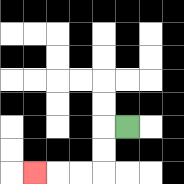{'start': '[5, 5]', 'end': '[1, 7]', 'path_directions': 'L,D,D,L,L,L', 'path_coordinates': '[[5, 5], [4, 5], [4, 6], [4, 7], [3, 7], [2, 7], [1, 7]]'}